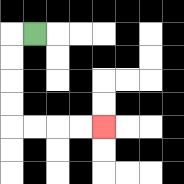{'start': '[1, 1]', 'end': '[4, 5]', 'path_directions': 'L,D,D,D,D,R,R,R,R', 'path_coordinates': '[[1, 1], [0, 1], [0, 2], [0, 3], [0, 4], [0, 5], [1, 5], [2, 5], [3, 5], [4, 5]]'}